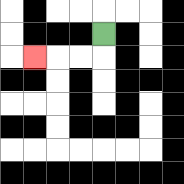{'start': '[4, 1]', 'end': '[1, 2]', 'path_directions': 'D,L,L,L', 'path_coordinates': '[[4, 1], [4, 2], [3, 2], [2, 2], [1, 2]]'}